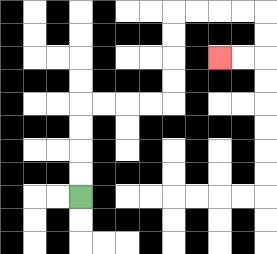{'start': '[3, 8]', 'end': '[9, 2]', 'path_directions': 'U,U,U,U,R,R,R,R,U,U,U,U,R,R,R,R,D,D,L,L', 'path_coordinates': '[[3, 8], [3, 7], [3, 6], [3, 5], [3, 4], [4, 4], [5, 4], [6, 4], [7, 4], [7, 3], [7, 2], [7, 1], [7, 0], [8, 0], [9, 0], [10, 0], [11, 0], [11, 1], [11, 2], [10, 2], [9, 2]]'}